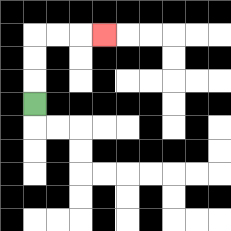{'start': '[1, 4]', 'end': '[4, 1]', 'path_directions': 'U,U,U,R,R,R', 'path_coordinates': '[[1, 4], [1, 3], [1, 2], [1, 1], [2, 1], [3, 1], [4, 1]]'}